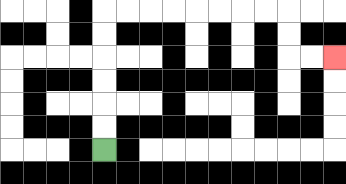{'start': '[4, 6]', 'end': '[14, 2]', 'path_directions': 'U,U,U,U,U,U,R,R,R,R,R,R,R,R,D,D,R,R', 'path_coordinates': '[[4, 6], [4, 5], [4, 4], [4, 3], [4, 2], [4, 1], [4, 0], [5, 0], [6, 0], [7, 0], [8, 0], [9, 0], [10, 0], [11, 0], [12, 0], [12, 1], [12, 2], [13, 2], [14, 2]]'}